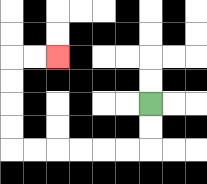{'start': '[6, 4]', 'end': '[2, 2]', 'path_directions': 'D,D,L,L,L,L,L,L,U,U,U,U,R,R', 'path_coordinates': '[[6, 4], [6, 5], [6, 6], [5, 6], [4, 6], [3, 6], [2, 6], [1, 6], [0, 6], [0, 5], [0, 4], [0, 3], [0, 2], [1, 2], [2, 2]]'}